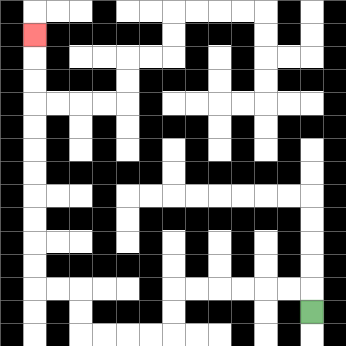{'start': '[13, 13]', 'end': '[1, 1]', 'path_directions': 'U,L,L,L,L,L,L,D,D,L,L,L,L,U,U,L,L,U,U,U,U,U,U,U,U,U,U,U', 'path_coordinates': '[[13, 13], [13, 12], [12, 12], [11, 12], [10, 12], [9, 12], [8, 12], [7, 12], [7, 13], [7, 14], [6, 14], [5, 14], [4, 14], [3, 14], [3, 13], [3, 12], [2, 12], [1, 12], [1, 11], [1, 10], [1, 9], [1, 8], [1, 7], [1, 6], [1, 5], [1, 4], [1, 3], [1, 2], [1, 1]]'}